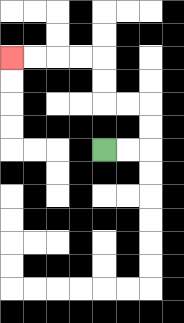{'start': '[4, 6]', 'end': '[0, 2]', 'path_directions': 'R,R,U,U,L,L,U,U,L,L,L,L', 'path_coordinates': '[[4, 6], [5, 6], [6, 6], [6, 5], [6, 4], [5, 4], [4, 4], [4, 3], [4, 2], [3, 2], [2, 2], [1, 2], [0, 2]]'}